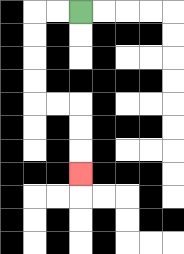{'start': '[3, 0]', 'end': '[3, 7]', 'path_directions': 'L,L,D,D,D,D,R,R,D,D,D', 'path_coordinates': '[[3, 0], [2, 0], [1, 0], [1, 1], [1, 2], [1, 3], [1, 4], [2, 4], [3, 4], [3, 5], [3, 6], [3, 7]]'}